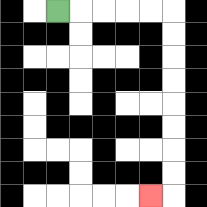{'start': '[2, 0]', 'end': '[6, 8]', 'path_directions': 'R,R,R,R,R,D,D,D,D,D,D,D,D,L', 'path_coordinates': '[[2, 0], [3, 0], [4, 0], [5, 0], [6, 0], [7, 0], [7, 1], [7, 2], [7, 3], [7, 4], [7, 5], [7, 6], [7, 7], [7, 8], [6, 8]]'}